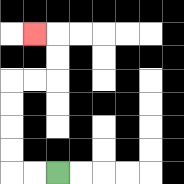{'start': '[2, 7]', 'end': '[1, 1]', 'path_directions': 'L,L,U,U,U,U,R,R,U,U,L', 'path_coordinates': '[[2, 7], [1, 7], [0, 7], [0, 6], [0, 5], [0, 4], [0, 3], [1, 3], [2, 3], [2, 2], [2, 1], [1, 1]]'}